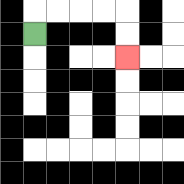{'start': '[1, 1]', 'end': '[5, 2]', 'path_directions': 'U,R,R,R,R,D,D', 'path_coordinates': '[[1, 1], [1, 0], [2, 0], [3, 0], [4, 0], [5, 0], [5, 1], [5, 2]]'}